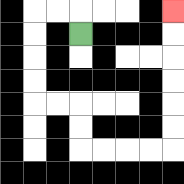{'start': '[3, 1]', 'end': '[7, 0]', 'path_directions': 'U,L,L,D,D,D,D,R,R,D,D,R,R,R,R,U,U,U,U,U,U', 'path_coordinates': '[[3, 1], [3, 0], [2, 0], [1, 0], [1, 1], [1, 2], [1, 3], [1, 4], [2, 4], [3, 4], [3, 5], [3, 6], [4, 6], [5, 6], [6, 6], [7, 6], [7, 5], [7, 4], [7, 3], [7, 2], [7, 1], [7, 0]]'}